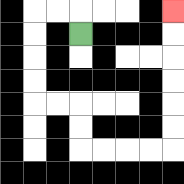{'start': '[3, 1]', 'end': '[7, 0]', 'path_directions': 'U,L,L,D,D,D,D,R,R,D,D,R,R,R,R,U,U,U,U,U,U', 'path_coordinates': '[[3, 1], [3, 0], [2, 0], [1, 0], [1, 1], [1, 2], [1, 3], [1, 4], [2, 4], [3, 4], [3, 5], [3, 6], [4, 6], [5, 6], [6, 6], [7, 6], [7, 5], [7, 4], [7, 3], [7, 2], [7, 1], [7, 0]]'}